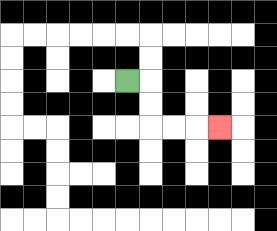{'start': '[5, 3]', 'end': '[9, 5]', 'path_directions': 'R,D,D,R,R,R', 'path_coordinates': '[[5, 3], [6, 3], [6, 4], [6, 5], [7, 5], [8, 5], [9, 5]]'}